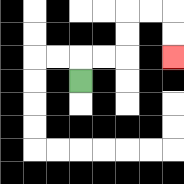{'start': '[3, 3]', 'end': '[7, 2]', 'path_directions': 'U,R,R,U,U,R,R,D,D', 'path_coordinates': '[[3, 3], [3, 2], [4, 2], [5, 2], [5, 1], [5, 0], [6, 0], [7, 0], [7, 1], [7, 2]]'}